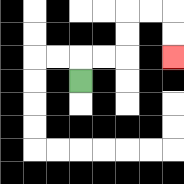{'start': '[3, 3]', 'end': '[7, 2]', 'path_directions': 'U,R,R,U,U,R,R,D,D', 'path_coordinates': '[[3, 3], [3, 2], [4, 2], [5, 2], [5, 1], [5, 0], [6, 0], [7, 0], [7, 1], [7, 2]]'}